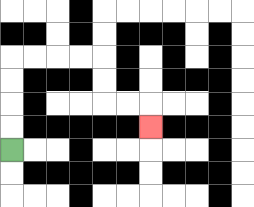{'start': '[0, 6]', 'end': '[6, 5]', 'path_directions': 'U,U,U,U,R,R,R,R,D,D,R,R,D', 'path_coordinates': '[[0, 6], [0, 5], [0, 4], [0, 3], [0, 2], [1, 2], [2, 2], [3, 2], [4, 2], [4, 3], [4, 4], [5, 4], [6, 4], [6, 5]]'}